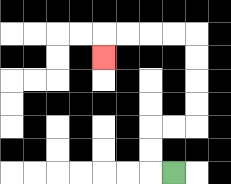{'start': '[7, 7]', 'end': '[4, 2]', 'path_directions': 'L,U,U,R,R,U,U,U,U,L,L,L,L,D', 'path_coordinates': '[[7, 7], [6, 7], [6, 6], [6, 5], [7, 5], [8, 5], [8, 4], [8, 3], [8, 2], [8, 1], [7, 1], [6, 1], [5, 1], [4, 1], [4, 2]]'}